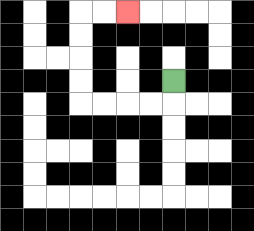{'start': '[7, 3]', 'end': '[5, 0]', 'path_directions': 'D,L,L,L,L,U,U,U,U,R,R', 'path_coordinates': '[[7, 3], [7, 4], [6, 4], [5, 4], [4, 4], [3, 4], [3, 3], [3, 2], [3, 1], [3, 0], [4, 0], [5, 0]]'}